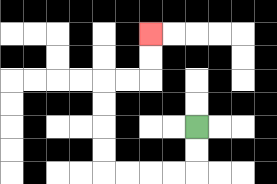{'start': '[8, 5]', 'end': '[6, 1]', 'path_directions': 'D,D,L,L,L,L,U,U,U,U,R,R,U,U', 'path_coordinates': '[[8, 5], [8, 6], [8, 7], [7, 7], [6, 7], [5, 7], [4, 7], [4, 6], [4, 5], [4, 4], [4, 3], [5, 3], [6, 3], [6, 2], [6, 1]]'}